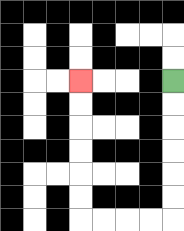{'start': '[7, 3]', 'end': '[3, 3]', 'path_directions': 'D,D,D,D,D,D,L,L,L,L,U,U,U,U,U,U', 'path_coordinates': '[[7, 3], [7, 4], [7, 5], [7, 6], [7, 7], [7, 8], [7, 9], [6, 9], [5, 9], [4, 9], [3, 9], [3, 8], [3, 7], [3, 6], [3, 5], [3, 4], [3, 3]]'}